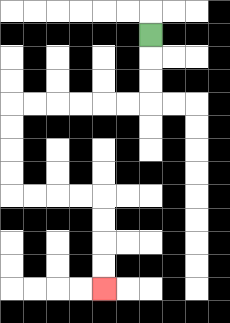{'start': '[6, 1]', 'end': '[4, 12]', 'path_directions': 'D,D,D,L,L,L,L,L,L,D,D,D,D,R,R,R,R,D,D,D,D', 'path_coordinates': '[[6, 1], [6, 2], [6, 3], [6, 4], [5, 4], [4, 4], [3, 4], [2, 4], [1, 4], [0, 4], [0, 5], [0, 6], [0, 7], [0, 8], [1, 8], [2, 8], [3, 8], [4, 8], [4, 9], [4, 10], [4, 11], [4, 12]]'}